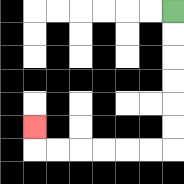{'start': '[7, 0]', 'end': '[1, 5]', 'path_directions': 'D,D,D,D,D,D,L,L,L,L,L,L,U', 'path_coordinates': '[[7, 0], [7, 1], [7, 2], [7, 3], [7, 4], [7, 5], [7, 6], [6, 6], [5, 6], [4, 6], [3, 6], [2, 6], [1, 6], [1, 5]]'}